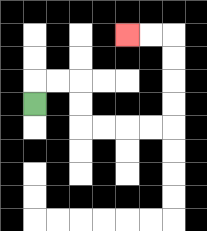{'start': '[1, 4]', 'end': '[5, 1]', 'path_directions': 'U,R,R,D,D,R,R,R,R,U,U,U,U,L,L', 'path_coordinates': '[[1, 4], [1, 3], [2, 3], [3, 3], [3, 4], [3, 5], [4, 5], [5, 5], [6, 5], [7, 5], [7, 4], [7, 3], [7, 2], [7, 1], [6, 1], [5, 1]]'}